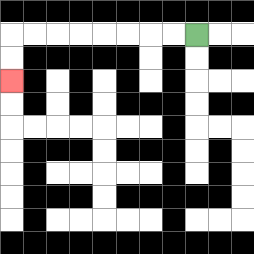{'start': '[8, 1]', 'end': '[0, 3]', 'path_directions': 'L,L,L,L,L,L,L,L,D,D', 'path_coordinates': '[[8, 1], [7, 1], [6, 1], [5, 1], [4, 1], [3, 1], [2, 1], [1, 1], [0, 1], [0, 2], [0, 3]]'}